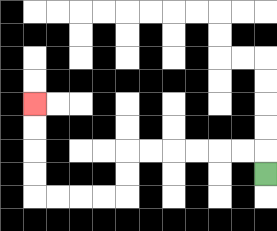{'start': '[11, 7]', 'end': '[1, 4]', 'path_directions': 'U,L,L,L,L,L,L,D,D,L,L,L,L,U,U,U,U', 'path_coordinates': '[[11, 7], [11, 6], [10, 6], [9, 6], [8, 6], [7, 6], [6, 6], [5, 6], [5, 7], [5, 8], [4, 8], [3, 8], [2, 8], [1, 8], [1, 7], [1, 6], [1, 5], [1, 4]]'}